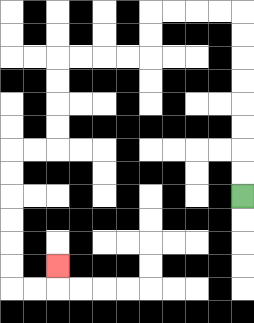{'start': '[10, 8]', 'end': '[2, 11]', 'path_directions': 'U,U,U,U,U,U,U,U,L,L,L,L,D,D,L,L,L,L,D,D,D,D,L,L,D,D,D,D,D,D,R,R,U', 'path_coordinates': '[[10, 8], [10, 7], [10, 6], [10, 5], [10, 4], [10, 3], [10, 2], [10, 1], [10, 0], [9, 0], [8, 0], [7, 0], [6, 0], [6, 1], [6, 2], [5, 2], [4, 2], [3, 2], [2, 2], [2, 3], [2, 4], [2, 5], [2, 6], [1, 6], [0, 6], [0, 7], [0, 8], [0, 9], [0, 10], [0, 11], [0, 12], [1, 12], [2, 12], [2, 11]]'}